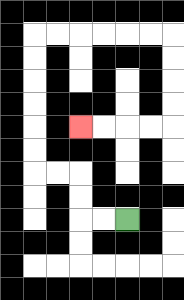{'start': '[5, 9]', 'end': '[3, 5]', 'path_directions': 'L,L,U,U,L,L,U,U,U,U,U,U,R,R,R,R,R,R,D,D,D,D,L,L,L,L', 'path_coordinates': '[[5, 9], [4, 9], [3, 9], [3, 8], [3, 7], [2, 7], [1, 7], [1, 6], [1, 5], [1, 4], [1, 3], [1, 2], [1, 1], [2, 1], [3, 1], [4, 1], [5, 1], [6, 1], [7, 1], [7, 2], [7, 3], [7, 4], [7, 5], [6, 5], [5, 5], [4, 5], [3, 5]]'}